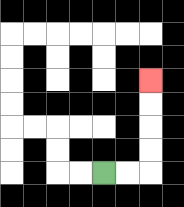{'start': '[4, 7]', 'end': '[6, 3]', 'path_directions': 'R,R,U,U,U,U', 'path_coordinates': '[[4, 7], [5, 7], [6, 7], [6, 6], [6, 5], [6, 4], [6, 3]]'}